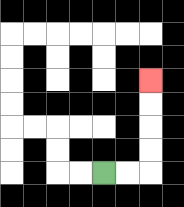{'start': '[4, 7]', 'end': '[6, 3]', 'path_directions': 'R,R,U,U,U,U', 'path_coordinates': '[[4, 7], [5, 7], [6, 7], [6, 6], [6, 5], [6, 4], [6, 3]]'}